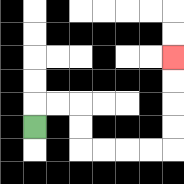{'start': '[1, 5]', 'end': '[7, 2]', 'path_directions': 'U,R,R,D,D,R,R,R,R,U,U,U,U', 'path_coordinates': '[[1, 5], [1, 4], [2, 4], [3, 4], [3, 5], [3, 6], [4, 6], [5, 6], [6, 6], [7, 6], [7, 5], [7, 4], [7, 3], [7, 2]]'}